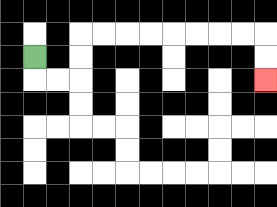{'start': '[1, 2]', 'end': '[11, 3]', 'path_directions': 'D,R,R,U,U,R,R,R,R,R,R,R,R,D,D', 'path_coordinates': '[[1, 2], [1, 3], [2, 3], [3, 3], [3, 2], [3, 1], [4, 1], [5, 1], [6, 1], [7, 1], [8, 1], [9, 1], [10, 1], [11, 1], [11, 2], [11, 3]]'}